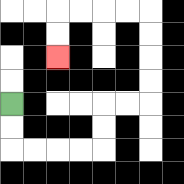{'start': '[0, 4]', 'end': '[2, 2]', 'path_directions': 'D,D,R,R,R,R,U,U,R,R,U,U,U,U,L,L,L,L,D,D', 'path_coordinates': '[[0, 4], [0, 5], [0, 6], [1, 6], [2, 6], [3, 6], [4, 6], [4, 5], [4, 4], [5, 4], [6, 4], [6, 3], [6, 2], [6, 1], [6, 0], [5, 0], [4, 0], [3, 0], [2, 0], [2, 1], [2, 2]]'}